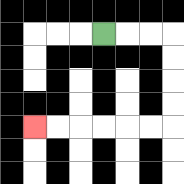{'start': '[4, 1]', 'end': '[1, 5]', 'path_directions': 'R,R,R,D,D,D,D,L,L,L,L,L,L', 'path_coordinates': '[[4, 1], [5, 1], [6, 1], [7, 1], [7, 2], [7, 3], [7, 4], [7, 5], [6, 5], [5, 5], [4, 5], [3, 5], [2, 5], [1, 5]]'}